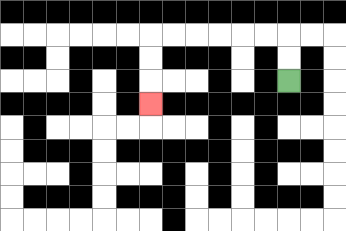{'start': '[12, 3]', 'end': '[6, 4]', 'path_directions': 'U,U,L,L,L,L,L,L,D,D,D', 'path_coordinates': '[[12, 3], [12, 2], [12, 1], [11, 1], [10, 1], [9, 1], [8, 1], [7, 1], [6, 1], [6, 2], [6, 3], [6, 4]]'}